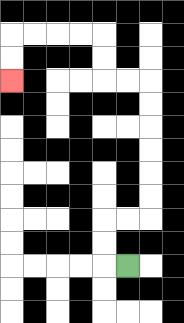{'start': '[5, 11]', 'end': '[0, 3]', 'path_directions': 'L,U,U,R,R,U,U,U,U,U,U,L,L,U,U,L,L,L,L,D,D', 'path_coordinates': '[[5, 11], [4, 11], [4, 10], [4, 9], [5, 9], [6, 9], [6, 8], [6, 7], [6, 6], [6, 5], [6, 4], [6, 3], [5, 3], [4, 3], [4, 2], [4, 1], [3, 1], [2, 1], [1, 1], [0, 1], [0, 2], [0, 3]]'}